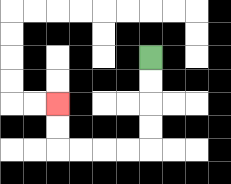{'start': '[6, 2]', 'end': '[2, 4]', 'path_directions': 'D,D,D,D,L,L,L,L,U,U', 'path_coordinates': '[[6, 2], [6, 3], [6, 4], [6, 5], [6, 6], [5, 6], [4, 6], [3, 6], [2, 6], [2, 5], [2, 4]]'}